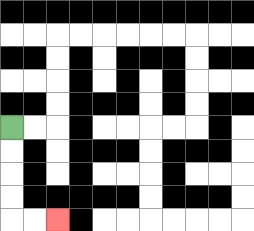{'start': '[0, 5]', 'end': '[2, 9]', 'path_directions': 'D,D,D,D,R,R', 'path_coordinates': '[[0, 5], [0, 6], [0, 7], [0, 8], [0, 9], [1, 9], [2, 9]]'}